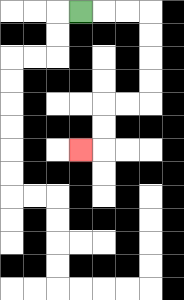{'start': '[3, 0]', 'end': '[3, 6]', 'path_directions': 'R,R,R,D,D,D,D,L,L,D,D,L', 'path_coordinates': '[[3, 0], [4, 0], [5, 0], [6, 0], [6, 1], [6, 2], [6, 3], [6, 4], [5, 4], [4, 4], [4, 5], [4, 6], [3, 6]]'}